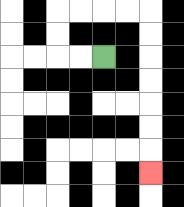{'start': '[4, 2]', 'end': '[6, 7]', 'path_directions': 'L,L,U,U,R,R,R,R,D,D,D,D,D,D,D', 'path_coordinates': '[[4, 2], [3, 2], [2, 2], [2, 1], [2, 0], [3, 0], [4, 0], [5, 0], [6, 0], [6, 1], [6, 2], [6, 3], [6, 4], [6, 5], [6, 6], [6, 7]]'}